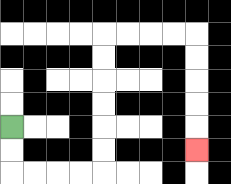{'start': '[0, 5]', 'end': '[8, 6]', 'path_directions': 'D,D,R,R,R,R,U,U,U,U,U,U,R,R,R,R,D,D,D,D,D', 'path_coordinates': '[[0, 5], [0, 6], [0, 7], [1, 7], [2, 7], [3, 7], [4, 7], [4, 6], [4, 5], [4, 4], [4, 3], [4, 2], [4, 1], [5, 1], [6, 1], [7, 1], [8, 1], [8, 2], [8, 3], [8, 4], [8, 5], [8, 6]]'}